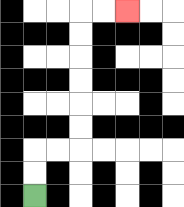{'start': '[1, 8]', 'end': '[5, 0]', 'path_directions': 'U,U,R,R,U,U,U,U,U,U,R,R', 'path_coordinates': '[[1, 8], [1, 7], [1, 6], [2, 6], [3, 6], [3, 5], [3, 4], [3, 3], [3, 2], [3, 1], [3, 0], [4, 0], [5, 0]]'}